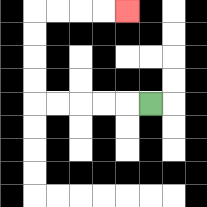{'start': '[6, 4]', 'end': '[5, 0]', 'path_directions': 'L,L,L,L,L,U,U,U,U,R,R,R,R', 'path_coordinates': '[[6, 4], [5, 4], [4, 4], [3, 4], [2, 4], [1, 4], [1, 3], [1, 2], [1, 1], [1, 0], [2, 0], [3, 0], [4, 0], [5, 0]]'}